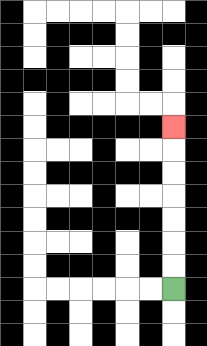{'start': '[7, 12]', 'end': '[7, 5]', 'path_directions': 'U,U,U,U,U,U,U', 'path_coordinates': '[[7, 12], [7, 11], [7, 10], [7, 9], [7, 8], [7, 7], [7, 6], [7, 5]]'}